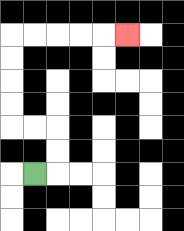{'start': '[1, 7]', 'end': '[5, 1]', 'path_directions': 'R,U,U,L,L,U,U,U,U,R,R,R,R,R', 'path_coordinates': '[[1, 7], [2, 7], [2, 6], [2, 5], [1, 5], [0, 5], [0, 4], [0, 3], [0, 2], [0, 1], [1, 1], [2, 1], [3, 1], [4, 1], [5, 1]]'}